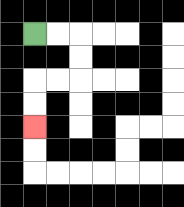{'start': '[1, 1]', 'end': '[1, 5]', 'path_directions': 'R,R,D,D,L,L,D,D', 'path_coordinates': '[[1, 1], [2, 1], [3, 1], [3, 2], [3, 3], [2, 3], [1, 3], [1, 4], [1, 5]]'}